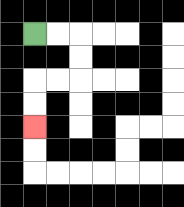{'start': '[1, 1]', 'end': '[1, 5]', 'path_directions': 'R,R,D,D,L,L,D,D', 'path_coordinates': '[[1, 1], [2, 1], [3, 1], [3, 2], [3, 3], [2, 3], [1, 3], [1, 4], [1, 5]]'}